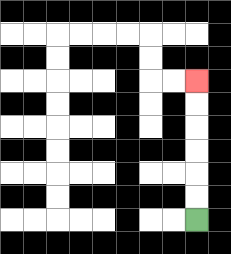{'start': '[8, 9]', 'end': '[8, 3]', 'path_directions': 'U,U,U,U,U,U', 'path_coordinates': '[[8, 9], [8, 8], [8, 7], [8, 6], [8, 5], [8, 4], [8, 3]]'}